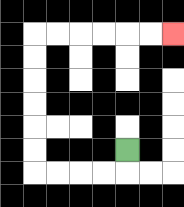{'start': '[5, 6]', 'end': '[7, 1]', 'path_directions': 'D,L,L,L,L,U,U,U,U,U,U,R,R,R,R,R,R', 'path_coordinates': '[[5, 6], [5, 7], [4, 7], [3, 7], [2, 7], [1, 7], [1, 6], [1, 5], [1, 4], [1, 3], [1, 2], [1, 1], [2, 1], [3, 1], [4, 1], [5, 1], [6, 1], [7, 1]]'}